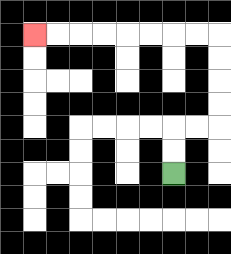{'start': '[7, 7]', 'end': '[1, 1]', 'path_directions': 'U,U,R,R,U,U,U,U,L,L,L,L,L,L,L,L', 'path_coordinates': '[[7, 7], [7, 6], [7, 5], [8, 5], [9, 5], [9, 4], [9, 3], [9, 2], [9, 1], [8, 1], [7, 1], [6, 1], [5, 1], [4, 1], [3, 1], [2, 1], [1, 1]]'}